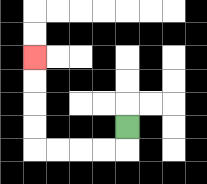{'start': '[5, 5]', 'end': '[1, 2]', 'path_directions': 'D,L,L,L,L,U,U,U,U', 'path_coordinates': '[[5, 5], [5, 6], [4, 6], [3, 6], [2, 6], [1, 6], [1, 5], [1, 4], [1, 3], [1, 2]]'}